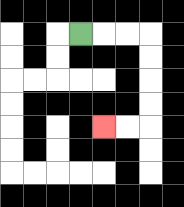{'start': '[3, 1]', 'end': '[4, 5]', 'path_directions': 'R,R,R,D,D,D,D,L,L', 'path_coordinates': '[[3, 1], [4, 1], [5, 1], [6, 1], [6, 2], [6, 3], [6, 4], [6, 5], [5, 5], [4, 5]]'}